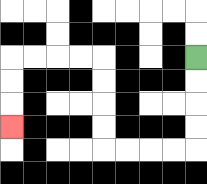{'start': '[8, 2]', 'end': '[0, 5]', 'path_directions': 'D,D,D,D,L,L,L,L,U,U,U,U,L,L,L,L,D,D,D', 'path_coordinates': '[[8, 2], [8, 3], [8, 4], [8, 5], [8, 6], [7, 6], [6, 6], [5, 6], [4, 6], [4, 5], [4, 4], [4, 3], [4, 2], [3, 2], [2, 2], [1, 2], [0, 2], [0, 3], [0, 4], [0, 5]]'}